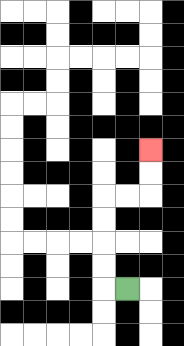{'start': '[5, 12]', 'end': '[6, 6]', 'path_directions': 'L,U,U,U,U,R,R,U,U', 'path_coordinates': '[[5, 12], [4, 12], [4, 11], [4, 10], [4, 9], [4, 8], [5, 8], [6, 8], [6, 7], [6, 6]]'}